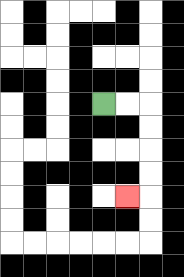{'start': '[4, 4]', 'end': '[5, 8]', 'path_directions': 'R,R,D,D,D,D,L', 'path_coordinates': '[[4, 4], [5, 4], [6, 4], [6, 5], [6, 6], [6, 7], [6, 8], [5, 8]]'}